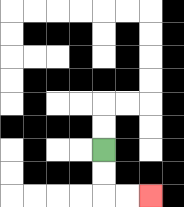{'start': '[4, 6]', 'end': '[6, 8]', 'path_directions': 'D,D,R,R', 'path_coordinates': '[[4, 6], [4, 7], [4, 8], [5, 8], [6, 8]]'}